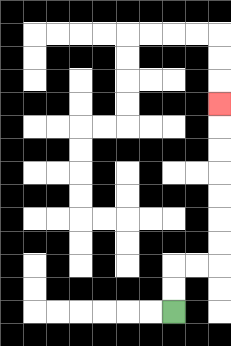{'start': '[7, 13]', 'end': '[9, 4]', 'path_directions': 'U,U,R,R,U,U,U,U,U,U,U', 'path_coordinates': '[[7, 13], [7, 12], [7, 11], [8, 11], [9, 11], [9, 10], [9, 9], [9, 8], [9, 7], [9, 6], [9, 5], [9, 4]]'}